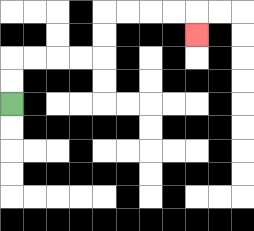{'start': '[0, 4]', 'end': '[8, 1]', 'path_directions': 'U,U,R,R,R,R,U,U,R,R,R,R,D', 'path_coordinates': '[[0, 4], [0, 3], [0, 2], [1, 2], [2, 2], [3, 2], [4, 2], [4, 1], [4, 0], [5, 0], [6, 0], [7, 0], [8, 0], [8, 1]]'}